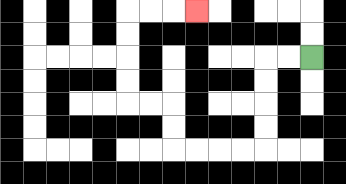{'start': '[13, 2]', 'end': '[8, 0]', 'path_directions': 'L,L,D,D,D,D,L,L,L,L,U,U,L,L,U,U,U,U,R,R,R', 'path_coordinates': '[[13, 2], [12, 2], [11, 2], [11, 3], [11, 4], [11, 5], [11, 6], [10, 6], [9, 6], [8, 6], [7, 6], [7, 5], [7, 4], [6, 4], [5, 4], [5, 3], [5, 2], [5, 1], [5, 0], [6, 0], [7, 0], [8, 0]]'}